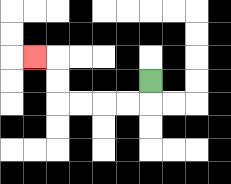{'start': '[6, 3]', 'end': '[1, 2]', 'path_directions': 'D,L,L,L,L,U,U,L', 'path_coordinates': '[[6, 3], [6, 4], [5, 4], [4, 4], [3, 4], [2, 4], [2, 3], [2, 2], [1, 2]]'}